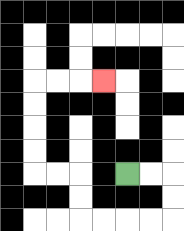{'start': '[5, 7]', 'end': '[4, 3]', 'path_directions': 'R,R,D,D,L,L,L,L,U,U,L,L,U,U,U,U,R,R,R', 'path_coordinates': '[[5, 7], [6, 7], [7, 7], [7, 8], [7, 9], [6, 9], [5, 9], [4, 9], [3, 9], [3, 8], [3, 7], [2, 7], [1, 7], [1, 6], [1, 5], [1, 4], [1, 3], [2, 3], [3, 3], [4, 3]]'}